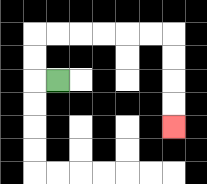{'start': '[2, 3]', 'end': '[7, 5]', 'path_directions': 'L,U,U,R,R,R,R,R,R,D,D,D,D', 'path_coordinates': '[[2, 3], [1, 3], [1, 2], [1, 1], [2, 1], [3, 1], [4, 1], [5, 1], [6, 1], [7, 1], [7, 2], [7, 3], [7, 4], [7, 5]]'}